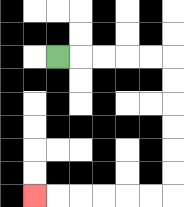{'start': '[2, 2]', 'end': '[1, 8]', 'path_directions': 'R,R,R,R,R,D,D,D,D,D,D,L,L,L,L,L,L', 'path_coordinates': '[[2, 2], [3, 2], [4, 2], [5, 2], [6, 2], [7, 2], [7, 3], [7, 4], [7, 5], [7, 6], [7, 7], [7, 8], [6, 8], [5, 8], [4, 8], [3, 8], [2, 8], [1, 8]]'}